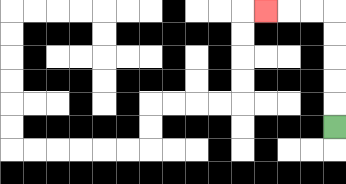{'start': '[14, 5]', 'end': '[11, 0]', 'path_directions': 'U,U,U,U,U,L,L,L', 'path_coordinates': '[[14, 5], [14, 4], [14, 3], [14, 2], [14, 1], [14, 0], [13, 0], [12, 0], [11, 0]]'}